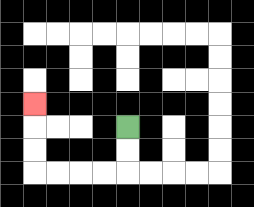{'start': '[5, 5]', 'end': '[1, 4]', 'path_directions': 'D,D,L,L,L,L,U,U,U', 'path_coordinates': '[[5, 5], [5, 6], [5, 7], [4, 7], [3, 7], [2, 7], [1, 7], [1, 6], [1, 5], [1, 4]]'}